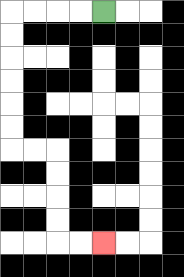{'start': '[4, 0]', 'end': '[4, 10]', 'path_directions': 'L,L,L,L,D,D,D,D,D,D,R,R,D,D,D,D,R,R', 'path_coordinates': '[[4, 0], [3, 0], [2, 0], [1, 0], [0, 0], [0, 1], [0, 2], [0, 3], [0, 4], [0, 5], [0, 6], [1, 6], [2, 6], [2, 7], [2, 8], [2, 9], [2, 10], [3, 10], [4, 10]]'}